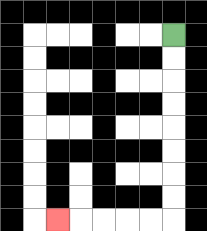{'start': '[7, 1]', 'end': '[2, 9]', 'path_directions': 'D,D,D,D,D,D,D,D,L,L,L,L,L', 'path_coordinates': '[[7, 1], [7, 2], [7, 3], [7, 4], [7, 5], [7, 6], [7, 7], [7, 8], [7, 9], [6, 9], [5, 9], [4, 9], [3, 9], [2, 9]]'}